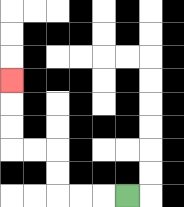{'start': '[5, 8]', 'end': '[0, 3]', 'path_directions': 'L,L,L,U,U,L,L,U,U,U', 'path_coordinates': '[[5, 8], [4, 8], [3, 8], [2, 8], [2, 7], [2, 6], [1, 6], [0, 6], [0, 5], [0, 4], [0, 3]]'}